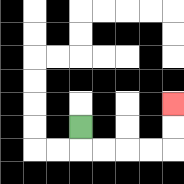{'start': '[3, 5]', 'end': '[7, 4]', 'path_directions': 'D,R,R,R,R,U,U', 'path_coordinates': '[[3, 5], [3, 6], [4, 6], [5, 6], [6, 6], [7, 6], [7, 5], [7, 4]]'}